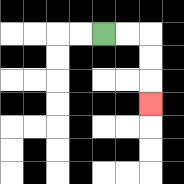{'start': '[4, 1]', 'end': '[6, 4]', 'path_directions': 'R,R,D,D,D', 'path_coordinates': '[[4, 1], [5, 1], [6, 1], [6, 2], [6, 3], [6, 4]]'}